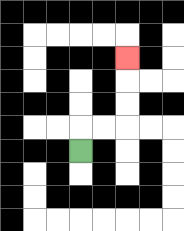{'start': '[3, 6]', 'end': '[5, 2]', 'path_directions': 'U,R,R,U,U,U', 'path_coordinates': '[[3, 6], [3, 5], [4, 5], [5, 5], [5, 4], [5, 3], [5, 2]]'}